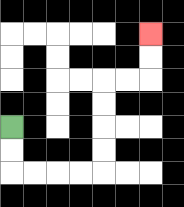{'start': '[0, 5]', 'end': '[6, 1]', 'path_directions': 'D,D,R,R,R,R,U,U,U,U,R,R,U,U', 'path_coordinates': '[[0, 5], [0, 6], [0, 7], [1, 7], [2, 7], [3, 7], [4, 7], [4, 6], [4, 5], [4, 4], [4, 3], [5, 3], [6, 3], [6, 2], [6, 1]]'}